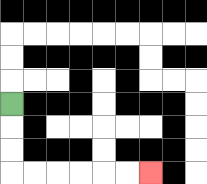{'start': '[0, 4]', 'end': '[6, 7]', 'path_directions': 'D,D,D,R,R,R,R,R,R', 'path_coordinates': '[[0, 4], [0, 5], [0, 6], [0, 7], [1, 7], [2, 7], [3, 7], [4, 7], [5, 7], [6, 7]]'}